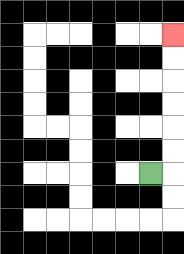{'start': '[6, 7]', 'end': '[7, 1]', 'path_directions': 'R,U,U,U,U,U,U', 'path_coordinates': '[[6, 7], [7, 7], [7, 6], [7, 5], [7, 4], [7, 3], [7, 2], [7, 1]]'}